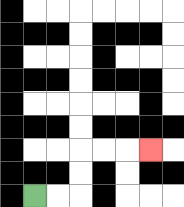{'start': '[1, 8]', 'end': '[6, 6]', 'path_directions': 'R,R,U,U,R,R,R', 'path_coordinates': '[[1, 8], [2, 8], [3, 8], [3, 7], [3, 6], [4, 6], [5, 6], [6, 6]]'}